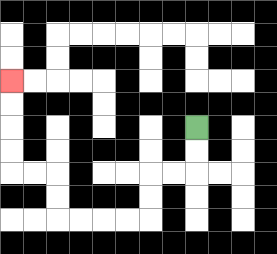{'start': '[8, 5]', 'end': '[0, 3]', 'path_directions': 'D,D,L,L,D,D,L,L,L,L,U,U,L,L,U,U,U,U', 'path_coordinates': '[[8, 5], [8, 6], [8, 7], [7, 7], [6, 7], [6, 8], [6, 9], [5, 9], [4, 9], [3, 9], [2, 9], [2, 8], [2, 7], [1, 7], [0, 7], [0, 6], [0, 5], [0, 4], [0, 3]]'}